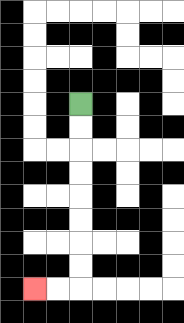{'start': '[3, 4]', 'end': '[1, 12]', 'path_directions': 'D,D,D,D,D,D,D,D,L,L', 'path_coordinates': '[[3, 4], [3, 5], [3, 6], [3, 7], [3, 8], [3, 9], [3, 10], [3, 11], [3, 12], [2, 12], [1, 12]]'}